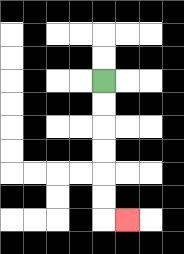{'start': '[4, 3]', 'end': '[5, 9]', 'path_directions': 'D,D,D,D,D,D,R', 'path_coordinates': '[[4, 3], [4, 4], [4, 5], [4, 6], [4, 7], [4, 8], [4, 9], [5, 9]]'}